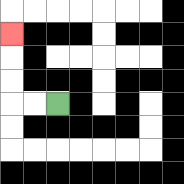{'start': '[2, 4]', 'end': '[0, 1]', 'path_directions': 'L,L,U,U,U', 'path_coordinates': '[[2, 4], [1, 4], [0, 4], [0, 3], [0, 2], [0, 1]]'}